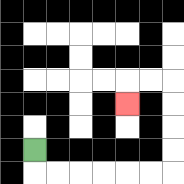{'start': '[1, 6]', 'end': '[5, 4]', 'path_directions': 'D,R,R,R,R,R,R,U,U,U,U,L,L,D', 'path_coordinates': '[[1, 6], [1, 7], [2, 7], [3, 7], [4, 7], [5, 7], [6, 7], [7, 7], [7, 6], [7, 5], [7, 4], [7, 3], [6, 3], [5, 3], [5, 4]]'}